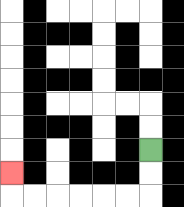{'start': '[6, 6]', 'end': '[0, 7]', 'path_directions': 'D,D,L,L,L,L,L,L,U', 'path_coordinates': '[[6, 6], [6, 7], [6, 8], [5, 8], [4, 8], [3, 8], [2, 8], [1, 8], [0, 8], [0, 7]]'}